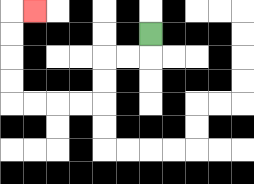{'start': '[6, 1]', 'end': '[1, 0]', 'path_directions': 'D,L,L,D,D,L,L,L,L,U,U,U,U,R', 'path_coordinates': '[[6, 1], [6, 2], [5, 2], [4, 2], [4, 3], [4, 4], [3, 4], [2, 4], [1, 4], [0, 4], [0, 3], [0, 2], [0, 1], [0, 0], [1, 0]]'}